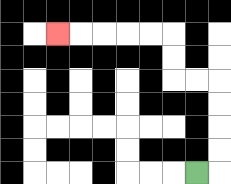{'start': '[8, 7]', 'end': '[2, 1]', 'path_directions': 'R,U,U,U,U,L,L,U,U,L,L,L,L,L', 'path_coordinates': '[[8, 7], [9, 7], [9, 6], [9, 5], [9, 4], [9, 3], [8, 3], [7, 3], [7, 2], [7, 1], [6, 1], [5, 1], [4, 1], [3, 1], [2, 1]]'}